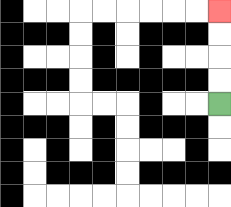{'start': '[9, 4]', 'end': '[9, 0]', 'path_directions': 'U,U,U,U', 'path_coordinates': '[[9, 4], [9, 3], [9, 2], [9, 1], [9, 0]]'}